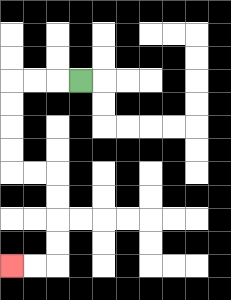{'start': '[3, 3]', 'end': '[0, 11]', 'path_directions': 'L,L,L,D,D,D,D,R,R,D,D,D,D,L,L', 'path_coordinates': '[[3, 3], [2, 3], [1, 3], [0, 3], [0, 4], [0, 5], [0, 6], [0, 7], [1, 7], [2, 7], [2, 8], [2, 9], [2, 10], [2, 11], [1, 11], [0, 11]]'}